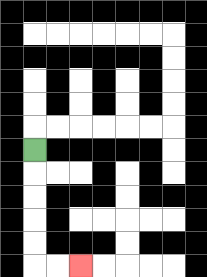{'start': '[1, 6]', 'end': '[3, 11]', 'path_directions': 'D,D,D,D,D,R,R', 'path_coordinates': '[[1, 6], [1, 7], [1, 8], [1, 9], [1, 10], [1, 11], [2, 11], [3, 11]]'}